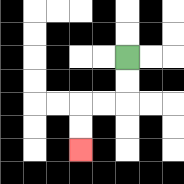{'start': '[5, 2]', 'end': '[3, 6]', 'path_directions': 'D,D,L,L,D,D', 'path_coordinates': '[[5, 2], [5, 3], [5, 4], [4, 4], [3, 4], [3, 5], [3, 6]]'}